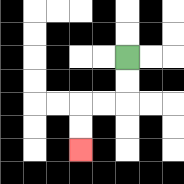{'start': '[5, 2]', 'end': '[3, 6]', 'path_directions': 'D,D,L,L,D,D', 'path_coordinates': '[[5, 2], [5, 3], [5, 4], [4, 4], [3, 4], [3, 5], [3, 6]]'}